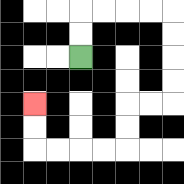{'start': '[3, 2]', 'end': '[1, 4]', 'path_directions': 'U,U,R,R,R,R,D,D,D,D,L,L,D,D,L,L,L,L,U,U', 'path_coordinates': '[[3, 2], [3, 1], [3, 0], [4, 0], [5, 0], [6, 0], [7, 0], [7, 1], [7, 2], [7, 3], [7, 4], [6, 4], [5, 4], [5, 5], [5, 6], [4, 6], [3, 6], [2, 6], [1, 6], [1, 5], [1, 4]]'}